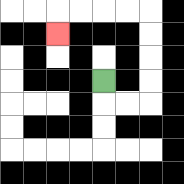{'start': '[4, 3]', 'end': '[2, 1]', 'path_directions': 'D,R,R,U,U,U,U,L,L,L,L,D', 'path_coordinates': '[[4, 3], [4, 4], [5, 4], [6, 4], [6, 3], [6, 2], [6, 1], [6, 0], [5, 0], [4, 0], [3, 0], [2, 0], [2, 1]]'}